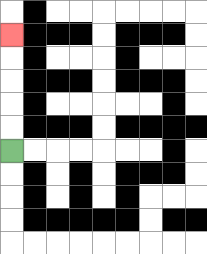{'start': '[0, 6]', 'end': '[0, 1]', 'path_directions': 'U,U,U,U,U', 'path_coordinates': '[[0, 6], [0, 5], [0, 4], [0, 3], [0, 2], [0, 1]]'}